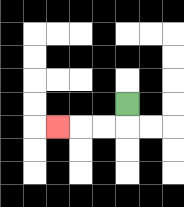{'start': '[5, 4]', 'end': '[2, 5]', 'path_directions': 'D,L,L,L', 'path_coordinates': '[[5, 4], [5, 5], [4, 5], [3, 5], [2, 5]]'}